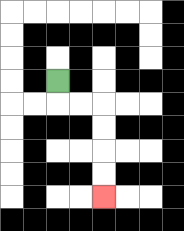{'start': '[2, 3]', 'end': '[4, 8]', 'path_directions': 'D,R,R,D,D,D,D', 'path_coordinates': '[[2, 3], [2, 4], [3, 4], [4, 4], [4, 5], [4, 6], [4, 7], [4, 8]]'}